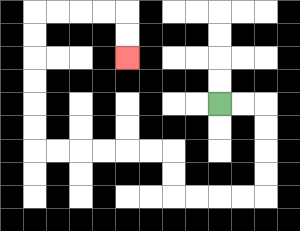{'start': '[9, 4]', 'end': '[5, 2]', 'path_directions': 'R,R,D,D,D,D,L,L,L,L,U,U,L,L,L,L,L,L,U,U,U,U,U,U,R,R,R,R,D,D', 'path_coordinates': '[[9, 4], [10, 4], [11, 4], [11, 5], [11, 6], [11, 7], [11, 8], [10, 8], [9, 8], [8, 8], [7, 8], [7, 7], [7, 6], [6, 6], [5, 6], [4, 6], [3, 6], [2, 6], [1, 6], [1, 5], [1, 4], [1, 3], [1, 2], [1, 1], [1, 0], [2, 0], [3, 0], [4, 0], [5, 0], [5, 1], [5, 2]]'}